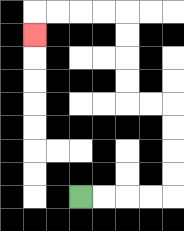{'start': '[3, 8]', 'end': '[1, 1]', 'path_directions': 'R,R,R,R,U,U,U,U,L,L,U,U,U,U,L,L,L,L,D', 'path_coordinates': '[[3, 8], [4, 8], [5, 8], [6, 8], [7, 8], [7, 7], [7, 6], [7, 5], [7, 4], [6, 4], [5, 4], [5, 3], [5, 2], [5, 1], [5, 0], [4, 0], [3, 0], [2, 0], [1, 0], [1, 1]]'}